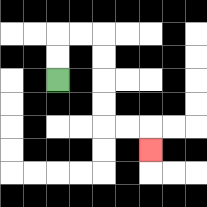{'start': '[2, 3]', 'end': '[6, 6]', 'path_directions': 'U,U,R,R,D,D,D,D,R,R,D', 'path_coordinates': '[[2, 3], [2, 2], [2, 1], [3, 1], [4, 1], [4, 2], [4, 3], [4, 4], [4, 5], [5, 5], [6, 5], [6, 6]]'}